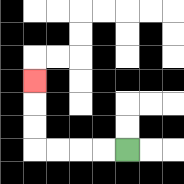{'start': '[5, 6]', 'end': '[1, 3]', 'path_directions': 'L,L,L,L,U,U,U', 'path_coordinates': '[[5, 6], [4, 6], [3, 6], [2, 6], [1, 6], [1, 5], [1, 4], [1, 3]]'}